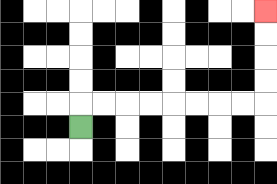{'start': '[3, 5]', 'end': '[11, 0]', 'path_directions': 'U,R,R,R,R,R,R,R,R,U,U,U,U', 'path_coordinates': '[[3, 5], [3, 4], [4, 4], [5, 4], [6, 4], [7, 4], [8, 4], [9, 4], [10, 4], [11, 4], [11, 3], [11, 2], [11, 1], [11, 0]]'}